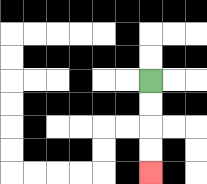{'start': '[6, 3]', 'end': '[6, 7]', 'path_directions': 'D,D,D,D', 'path_coordinates': '[[6, 3], [6, 4], [6, 5], [6, 6], [6, 7]]'}